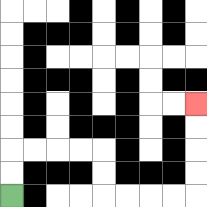{'start': '[0, 8]', 'end': '[8, 4]', 'path_directions': 'U,U,R,R,R,R,D,D,R,R,R,R,U,U,U,U', 'path_coordinates': '[[0, 8], [0, 7], [0, 6], [1, 6], [2, 6], [3, 6], [4, 6], [4, 7], [4, 8], [5, 8], [6, 8], [7, 8], [8, 8], [8, 7], [8, 6], [8, 5], [8, 4]]'}